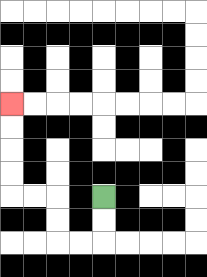{'start': '[4, 8]', 'end': '[0, 4]', 'path_directions': 'D,D,L,L,U,U,L,L,U,U,U,U', 'path_coordinates': '[[4, 8], [4, 9], [4, 10], [3, 10], [2, 10], [2, 9], [2, 8], [1, 8], [0, 8], [0, 7], [0, 6], [0, 5], [0, 4]]'}